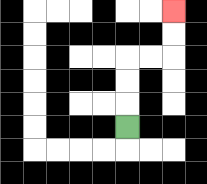{'start': '[5, 5]', 'end': '[7, 0]', 'path_directions': 'U,U,U,R,R,U,U', 'path_coordinates': '[[5, 5], [5, 4], [5, 3], [5, 2], [6, 2], [7, 2], [7, 1], [7, 0]]'}